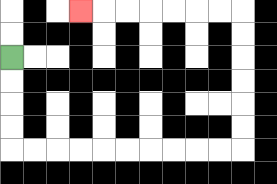{'start': '[0, 2]', 'end': '[3, 0]', 'path_directions': 'D,D,D,D,R,R,R,R,R,R,R,R,R,R,U,U,U,U,U,U,L,L,L,L,L,L,L', 'path_coordinates': '[[0, 2], [0, 3], [0, 4], [0, 5], [0, 6], [1, 6], [2, 6], [3, 6], [4, 6], [5, 6], [6, 6], [7, 6], [8, 6], [9, 6], [10, 6], [10, 5], [10, 4], [10, 3], [10, 2], [10, 1], [10, 0], [9, 0], [8, 0], [7, 0], [6, 0], [5, 0], [4, 0], [3, 0]]'}